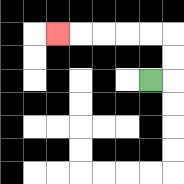{'start': '[6, 3]', 'end': '[2, 1]', 'path_directions': 'R,U,U,L,L,L,L,L', 'path_coordinates': '[[6, 3], [7, 3], [7, 2], [7, 1], [6, 1], [5, 1], [4, 1], [3, 1], [2, 1]]'}